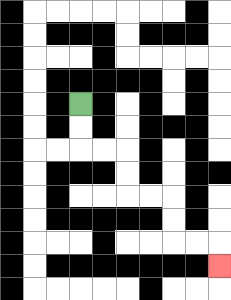{'start': '[3, 4]', 'end': '[9, 11]', 'path_directions': 'D,D,R,R,D,D,R,R,D,D,R,R,D', 'path_coordinates': '[[3, 4], [3, 5], [3, 6], [4, 6], [5, 6], [5, 7], [5, 8], [6, 8], [7, 8], [7, 9], [7, 10], [8, 10], [9, 10], [9, 11]]'}